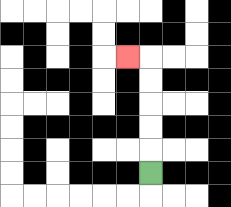{'start': '[6, 7]', 'end': '[5, 2]', 'path_directions': 'U,U,U,U,U,L', 'path_coordinates': '[[6, 7], [6, 6], [6, 5], [6, 4], [6, 3], [6, 2], [5, 2]]'}